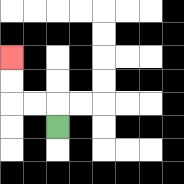{'start': '[2, 5]', 'end': '[0, 2]', 'path_directions': 'U,L,L,U,U', 'path_coordinates': '[[2, 5], [2, 4], [1, 4], [0, 4], [0, 3], [0, 2]]'}